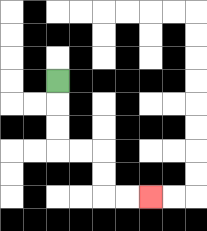{'start': '[2, 3]', 'end': '[6, 8]', 'path_directions': 'D,D,D,R,R,D,D,R,R', 'path_coordinates': '[[2, 3], [2, 4], [2, 5], [2, 6], [3, 6], [4, 6], [4, 7], [4, 8], [5, 8], [6, 8]]'}